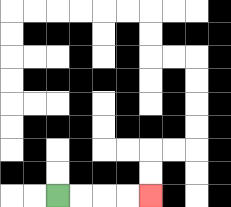{'start': '[2, 8]', 'end': '[6, 8]', 'path_directions': 'R,R,R,R', 'path_coordinates': '[[2, 8], [3, 8], [4, 8], [5, 8], [6, 8]]'}